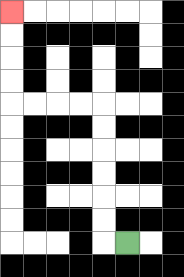{'start': '[5, 10]', 'end': '[0, 0]', 'path_directions': 'L,U,U,U,U,U,U,L,L,L,L,U,U,U,U', 'path_coordinates': '[[5, 10], [4, 10], [4, 9], [4, 8], [4, 7], [4, 6], [4, 5], [4, 4], [3, 4], [2, 4], [1, 4], [0, 4], [0, 3], [0, 2], [0, 1], [0, 0]]'}